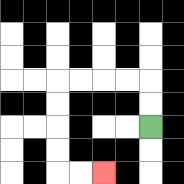{'start': '[6, 5]', 'end': '[4, 7]', 'path_directions': 'U,U,L,L,L,L,D,D,D,D,R,R', 'path_coordinates': '[[6, 5], [6, 4], [6, 3], [5, 3], [4, 3], [3, 3], [2, 3], [2, 4], [2, 5], [2, 6], [2, 7], [3, 7], [4, 7]]'}